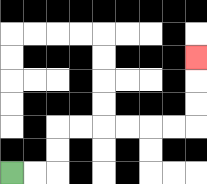{'start': '[0, 7]', 'end': '[8, 2]', 'path_directions': 'R,R,U,U,R,R,R,R,R,R,U,U,U', 'path_coordinates': '[[0, 7], [1, 7], [2, 7], [2, 6], [2, 5], [3, 5], [4, 5], [5, 5], [6, 5], [7, 5], [8, 5], [8, 4], [8, 3], [8, 2]]'}